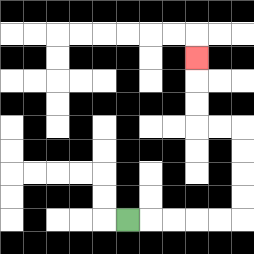{'start': '[5, 9]', 'end': '[8, 2]', 'path_directions': 'R,R,R,R,R,U,U,U,U,L,L,U,U,U', 'path_coordinates': '[[5, 9], [6, 9], [7, 9], [8, 9], [9, 9], [10, 9], [10, 8], [10, 7], [10, 6], [10, 5], [9, 5], [8, 5], [8, 4], [8, 3], [8, 2]]'}